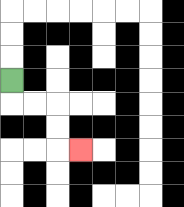{'start': '[0, 3]', 'end': '[3, 6]', 'path_directions': 'D,R,R,D,D,R', 'path_coordinates': '[[0, 3], [0, 4], [1, 4], [2, 4], [2, 5], [2, 6], [3, 6]]'}